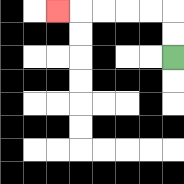{'start': '[7, 2]', 'end': '[2, 0]', 'path_directions': 'U,U,L,L,L,L,L', 'path_coordinates': '[[7, 2], [7, 1], [7, 0], [6, 0], [5, 0], [4, 0], [3, 0], [2, 0]]'}